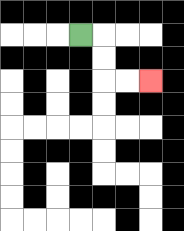{'start': '[3, 1]', 'end': '[6, 3]', 'path_directions': 'R,D,D,R,R', 'path_coordinates': '[[3, 1], [4, 1], [4, 2], [4, 3], [5, 3], [6, 3]]'}